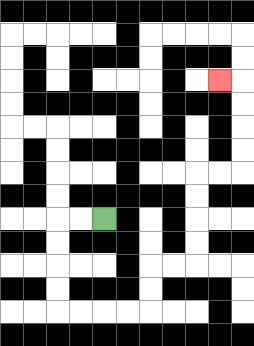{'start': '[4, 9]', 'end': '[9, 3]', 'path_directions': 'L,L,D,D,D,D,R,R,R,R,U,U,R,R,U,U,U,U,R,R,U,U,U,U,L', 'path_coordinates': '[[4, 9], [3, 9], [2, 9], [2, 10], [2, 11], [2, 12], [2, 13], [3, 13], [4, 13], [5, 13], [6, 13], [6, 12], [6, 11], [7, 11], [8, 11], [8, 10], [8, 9], [8, 8], [8, 7], [9, 7], [10, 7], [10, 6], [10, 5], [10, 4], [10, 3], [9, 3]]'}